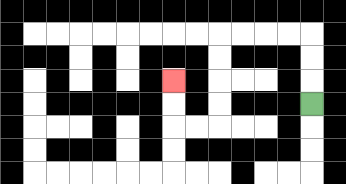{'start': '[13, 4]', 'end': '[7, 3]', 'path_directions': 'U,U,U,L,L,L,L,D,D,D,D,L,L,U,U', 'path_coordinates': '[[13, 4], [13, 3], [13, 2], [13, 1], [12, 1], [11, 1], [10, 1], [9, 1], [9, 2], [9, 3], [9, 4], [9, 5], [8, 5], [7, 5], [7, 4], [7, 3]]'}